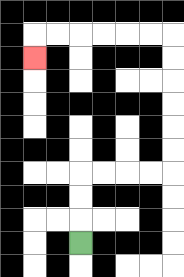{'start': '[3, 10]', 'end': '[1, 2]', 'path_directions': 'U,U,U,R,R,R,R,U,U,U,U,U,U,L,L,L,L,L,L,D', 'path_coordinates': '[[3, 10], [3, 9], [3, 8], [3, 7], [4, 7], [5, 7], [6, 7], [7, 7], [7, 6], [7, 5], [7, 4], [7, 3], [7, 2], [7, 1], [6, 1], [5, 1], [4, 1], [3, 1], [2, 1], [1, 1], [1, 2]]'}